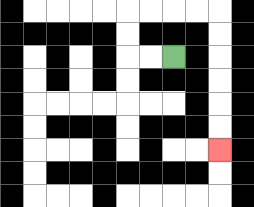{'start': '[7, 2]', 'end': '[9, 6]', 'path_directions': 'L,L,U,U,R,R,R,R,D,D,D,D,D,D', 'path_coordinates': '[[7, 2], [6, 2], [5, 2], [5, 1], [5, 0], [6, 0], [7, 0], [8, 0], [9, 0], [9, 1], [9, 2], [9, 3], [9, 4], [9, 5], [9, 6]]'}